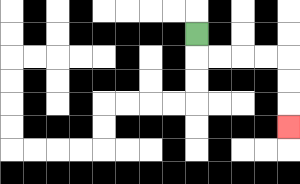{'start': '[8, 1]', 'end': '[12, 5]', 'path_directions': 'D,R,R,R,R,D,D,D', 'path_coordinates': '[[8, 1], [8, 2], [9, 2], [10, 2], [11, 2], [12, 2], [12, 3], [12, 4], [12, 5]]'}